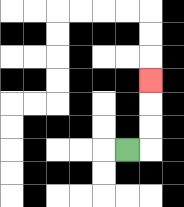{'start': '[5, 6]', 'end': '[6, 3]', 'path_directions': 'R,U,U,U', 'path_coordinates': '[[5, 6], [6, 6], [6, 5], [6, 4], [6, 3]]'}